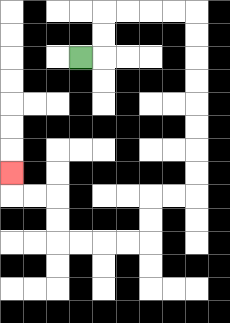{'start': '[3, 2]', 'end': '[0, 7]', 'path_directions': 'R,U,U,R,R,R,R,D,D,D,D,D,D,D,D,L,L,D,D,L,L,L,L,U,U,L,L,U', 'path_coordinates': '[[3, 2], [4, 2], [4, 1], [4, 0], [5, 0], [6, 0], [7, 0], [8, 0], [8, 1], [8, 2], [8, 3], [8, 4], [8, 5], [8, 6], [8, 7], [8, 8], [7, 8], [6, 8], [6, 9], [6, 10], [5, 10], [4, 10], [3, 10], [2, 10], [2, 9], [2, 8], [1, 8], [0, 8], [0, 7]]'}